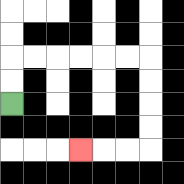{'start': '[0, 4]', 'end': '[3, 6]', 'path_directions': 'U,U,R,R,R,R,R,R,D,D,D,D,L,L,L', 'path_coordinates': '[[0, 4], [0, 3], [0, 2], [1, 2], [2, 2], [3, 2], [4, 2], [5, 2], [6, 2], [6, 3], [6, 4], [6, 5], [6, 6], [5, 6], [4, 6], [3, 6]]'}